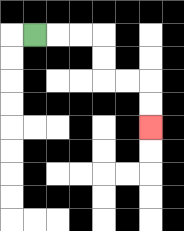{'start': '[1, 1]', 'end': '[6, 5]', 'path_directions': 'R,R,R,D,D,R,R,D,D', 'path_coordinates': '[[1, 1], [2, 1], [3, 1], [4, 1], [4, 2], [4, 3], [5, 3], [6, 3], [6, 4], [6, 5]]'}